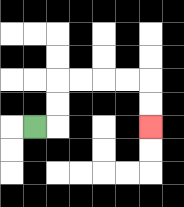{'start': '[1, 5]', 'end': '[6, 5]', 'path_directions': 'R,U,U,R,R,R,R,D,D', 'path_coordinates': '[[1, 5], [2, 5], [2, 4], [2, 3], [3, 3], [4, 3], [5, 3], [6, 3], [6, 4], [6, 5]]'}